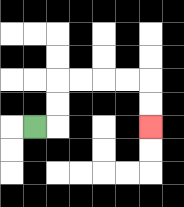{'start': '[1, 5]', 'end': '[6, 5]', 'path_directions': 'R,U,U,R,R,R,R,D,D', 'path_coordinates': '[[1, 5], [2, 5], [2, 4], [2, 3], [3, 3], [4, 3], [5, 3], [6, 3], [6, 4], [6, 5]]'}